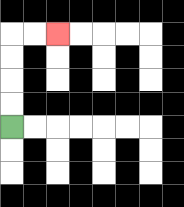{'start': '[0, 5]', 'end': '[2, 1]', 'path_directions': 'U,U,U,U,R,R', 'path_coordinates': '[[0, 5], [0, 4], [0, 3], [0, 2], [0, 1], [1, 1], [2, 1]]'}